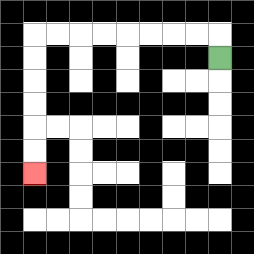{'start': '[9, 2]', 'end': '[1, 7]', 'path_directions': 'U,L,L,L,L,L,L,L,L,D,D,D,D,D,D', 'path_coordinates': '[[9, 2], [9, 1], [8, 1], [7, 1], [6, 1], [5, 1], [4, 1], [3, 1], [2, 1], [1, 1], [1, 2], [1, 3], [1, 4], [1, 5], [1, 6], [1, 7]]'}